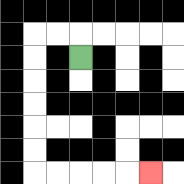{'start': '[3, 2]', 'end': '[6, 7]', 'path_directions': 'U,L,L,D,D,D,D,D,D,R,R,R,R,R', 'path_coordinates': '[[3, 2], [3, 1], [2, 1], [1, 1], [1, 2], [1, 3], [1, 4], [1, 5], [1, 6], [1, 7], [2, 7], [3, 7], [4, 7], [5, 7], [6, 7]]'}